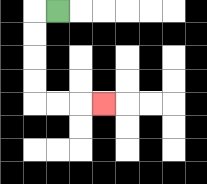{'start': '[2, 0]', 'end': '[4, 4]', 'path_directions': 'L,D,D,D,D,R,R,R', 'path_coordinates': '[[2, 0], [1, 0], [1, 1], [1, 2], [1, 3], [1, 4], [2, 4], [3, 4], [4, 4]]'}